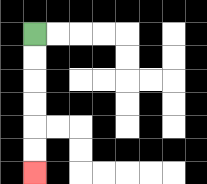{'start': '[1, 1]', 'end': '[1, 7]', 'path_directions': 'D,D,D,D,D,D', 'path_coordinates': '[[1, 1], [1, 2], [1, 3], [1, 4], [1, 5], [1, 6], [1, 7]]'}